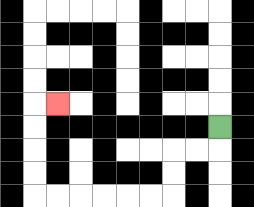{'start': '[9, 5]', 'end': '[2, 4]', 'path_directions': 'D,L,L,D,D,L,L,L,L,L,L,U,U,U,U,R', 'path_coordinates': '[[9, 5], [9, 6], [8, 6], [7, 6], [7, 7], [7, 8], [6, 8], [5, 8], [4, 8], [3, 8], [2, 8], [1, 8], [1, 7], [1, 6], [1, 5], [1, 4], [2, 4]]'}